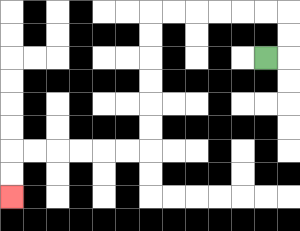{'start': '[11, 2]', 'end': '[0, 8]', 'path_directions': 'R,U,U,L,L,L,L,L,L,D,D,D,D,D,D,L,L,L,L,L,L,D,D', 'path_coordinates': '[[11, 2], [12, 2], [12, 1], [12, 0], [11, 0], [10, 0], [9, 0], [8, 0], [7, 0], [6, 0], [6, 1], [6, 2], [6, 3], [6, 4], [6, 5], [6, 6], [5, 6], [4, 6], [3, 6], [2, 6], [1, 6], [0, 6], [0, 7], [0, 8]]'}